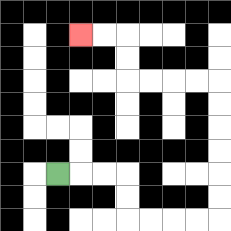{'start': '[2, 7]', 'end': '[3, 1]', 'path_directions': 'R,R,R,D,D,R,R,R,R,U,U,U,U,U,U,L,L,L,L,U,U,L,L', 'path_coordinates': '[[2, 7], [3, 7], [4, 7], [5, 7], [5, 8], [5, 9], [6, 9], [7, 9], [8, 9], [9, 9], [9, 8], [9, 7], [9, 6], [9, 5], [9, 4], [9, 3], [8, 3], [7, 3], [6, 3], [5, 3], [5, 2], [5, 1], [4, 1], [3, 1]]'}